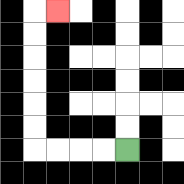{'start': '[5, 6]', 'end': '[2, 0]', 'path_directions': 'L,L,L,L,U,U,U,U,U,U,R', 'path_coordinates': '[[5, 6], [4, 6], [3, 6], [2, 6], [1, 6], [1, 5], [1, 4], [1, 3], [1, 2], [1, 1], [1, 0], [2, 0]]'}